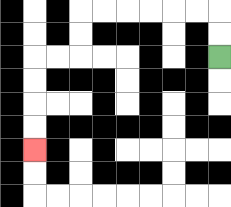{'start': '[9, 2]', 'end': '[1, 6]', 'path_directions': 'U,U,L,L,L,L,L,L,D,D,L,L,D,D,D,D', 'path_coordinates': '[[9, 2], [9, 1], [9, 0], [8, 0], [7, 0], [6, 0], [5, 0], [4, 0], [3, 0], [3, 1], [3, 2], [2, 2], [1, 2], [1, 3], [1, 4], [1, 5], [1, 6]]'}